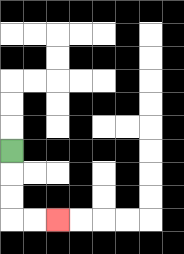{'start': '[0, 6]', 'end': '[2, 9]', 'path_directions': 'D,D,D,R,R', 'path_coordinates': '[[0, 6], [0, 7], [0, 8], [0, 9], [1, 9], [2, 9]]'}